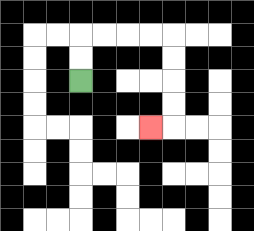{'start': '[3, 3]', 'end': '[6, 5]', 'path_directions': 'U,U,R,R,R,R,D,D,D,D,L', 'path_coordinates': '[[3, 3], [3, 2], [3, 1], [4, 1], [5, 1], [6, 1], [7, 1], [7, 2], [7, 3], [7, 4], [7, 5], [6, 5]]'}